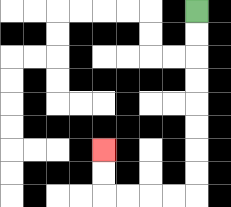{'start': '[8, 0]', 'end': '[4, 6]', 'path_directions': 'D,D,D,D,D,D,D,D,L,L,L,L,U,U', 'path_coordinates': '[[8, 0], [8, 1], [8, 2], [8, 3], [8, 4], [8, 5], [8, 6], [8, 7], [8, 8], [7, 8], [6, 8], [5, 8], [4, 8], [4, 7], [4, 6]]'}